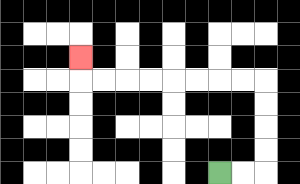{'start': '[9, 7]', 'end': '[3, 2]', 'path_directions': 'R,R,U,U,U,U,L,L,L,L,L,L,L,L,U', 'path_coordinates': '[[9, 7], [10, 7], [11, 7], [11, 6], [11, 5], [11, 4], [11, 3], [10, 3], [9, 3], [8, 3], [7, 3], [6, 3], [5, 3], [4, 3], [3, 3], [3, 2]]'}